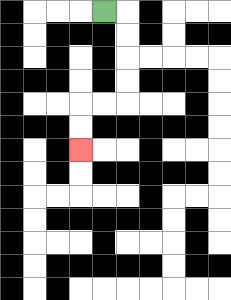{'start': '[4, 0]', 'end': '[3, 6]', 'path_directions': 'R,D,D,D,D,L,L,D,D', 'path_coordinates': '[[4, 0], [5, 0], [5, 1], [5, 2], [5, 3], [5, 4], [4, 4], [3, 4], [3, 5], [3, 6]]'}